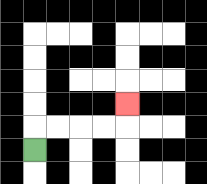{'start': '[1, 6]', 'end': '[5, 4]', 'path_directions': 'U,R,R,R,R,U', 'path_coordinates': '[[1, 6], [1, 5], [2, 5], [3, 5], [4, 5], [5, 5], [5, 4]]'}